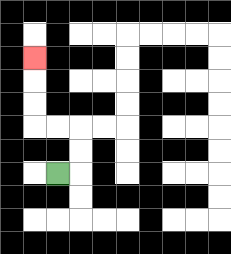{'start': '[2, 7]', 'end': '[1, 2]', 'path_directions': 'R,U,U,L,L,U,U,U', 'path_coordinates': '[[2, 7], [3, 7], [3, 6], [3, 5], [2, 5], [1, 5], [1, 4], [1, 3], [1, 2]]'}